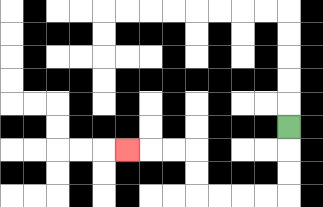{'start': '[12, 5]', 'end': '[5, 6]', 'path_directions': 'D,D,D,L,L,L,L,U,U,L,L,L', 'path_coordinates': '[[12, 5], [12, 6], [12, 7], [12, 8], [11, 8], [10, 8], [9, 8], [8, 8], [8, 7], [8, 6], [7, 6], [6, 6], [5, 6]]'}